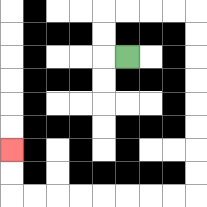{'start': '[5, 2]', 'end': '[0, 6]', 'path_directions': 'L,U,U,R,R,R,R,D,D,D,D,D,D,D,D,L,L,L,L,L,L,L,L,U,U', 'path_coordinates': '[[5, 2], [4, 2], [4, 1], [4, 0], [5, 0], [6, 0], [7, 0], [8, 0], [8, 1], [8, 2], [8, 3], [8, 4], [8, 5], [8, 6], [8, 7], [8, 8], [7, 8], [6, 8], [5, 8], [4, 8], [3, 8], [2, 8], [1, 8], [0, 8], [0, 7], [0, 6]]'}